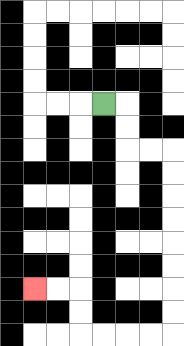{'start': '[4, 4]', 'end': '[1, 12]', 'path_directions': 'R,D,D,R,R,D,D,D,D,D,D,D,D,L,L,L,L,U,U,L,L', 'path_coordinates': '[[4, 4], [5, 4], [5, 5], [5, 6], [6, 6], [7, 6], [7, 7], [7, 8], [7, 9], [7, 10], [7, 11], [7, 12], [7, 13], [7, 14], [6, 14], [5, 14], [4, 14], [3, 14], [3, 13], [3, 12], [2, 12], [1, 12]]'}